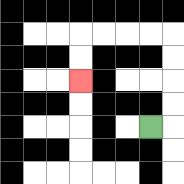{'start': '[6, 5]', 'end': '[3, 3]', 'path_directions': 'R,U,U,U,U,L,L,L,L,D,D', 'path_coordinates': '[[6, 5], [7, 5], [7, 4], [7, 3], [7, 2], [7, 1], [6, 1], [5, 1], [4, 1], [3, 1], [3, 2], [3, 3]]'}